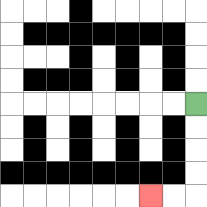{'start': '[8, 4]', 'end': '[6, 8]', 'path_directions': 'D,D,D,D,L,L', 'path_coordinates': '[[8, 4], [8, 5], [8, 6], [8, 7], [8, 8], [7, 8], [6, 8]]'}